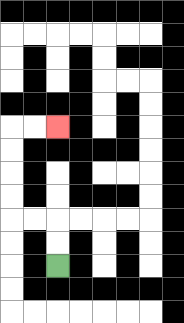{'start': '[2, 11]', 'end': '[2, 5]', 'path_directions': 'U,U,L,L,U,U,U,U,R,R', 'path_coordinates': '[[2, 11], [2, 10], [2, 9], [1, 9], [0, 9], [0, 8], [0, 7], [0, 6], [0, 5], [1, 5], [2, 5]]'}